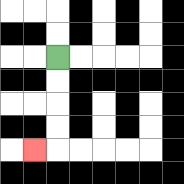{'start': '[2, 2]', 'end': '[1, 6]', 'path_directions': 'D,D,D,D,L', 'path_coordinates': '[[2, 2], [2, 3], [2, 4], [2, 5], [2, 6], [1, 6]]'}